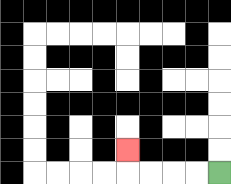{'start': '[9, 7]', 'end': '[5, 6]', 'path_directions': 'L,L,L,L,U', 'path_coordinates': '[[9, 7], [8, 7], [7, 7], [6, 7], [5, 7], [5, 6]]'}